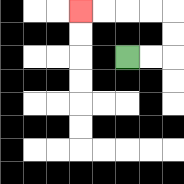{'start': '[5, 2]', 'end': '[3, 0]', 'path_directions': 'R,R,U,U,L,L,L,L', 'path_coordinates': '[[5, 2], [6, 2], [7, 2], [7, 1], [7, 0], [6, 0], [5, 0], [4, 0], [3, 0]]'}